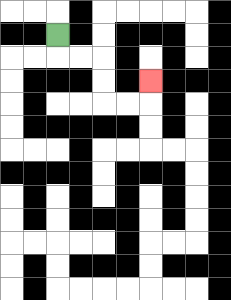{'start': '[2, 1]', 'end': '[6, 3]', 'path_directions': 'D,R,R,D,D,R,R,U', 'path_coordinates': '[[2, 1], [2, 2], [3, 2], [4, 2], [4, 3], [4, 4], [5, 4], [6, 4], [6, 3]]'}